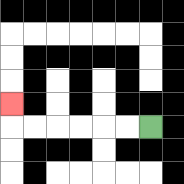{'start': '[6, 5]', 'end': '[0, 4]', 'path_directions': 'L,L,L,L,L,L,U', 'path_coordinates': '[[6, 5], [5, 5], [4, 5], [3, 5], [2, 5], [1, 5], [0, 5], [0, 4]]'}